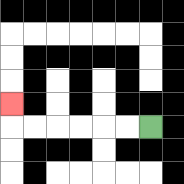{'start': '[6, 5]', 'end': '[0, 4]', 'path_directions': 'L,L,L,L,L,L,U', 'path_coordinates': '[[6, 5], [5, 5], [4, 5], [3, 5], [2, 5], [1, 5], [0, 5], [0, 4]]'}